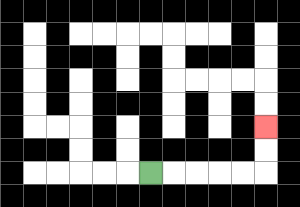{'start': '[6, 7]', 'end': '[11, 5]', 'path_directions': 'R,R,R,R,R,U,U', 'path_coordinates': '[[6, 7], [7, 7], [8, 7], [9, 7], [10, 7], [11, 7], [11, 6], [11, 5]]'}